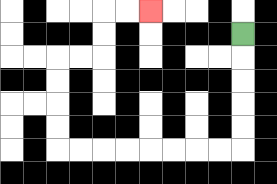{'start': '[10, 1]', 'end': '[6, 0]', 'path_directions': 'D,D,D,D,D,L,L,L,L,L,L,L,L,U,U,U,U,R,R,U,U,R,R', 'path_coordinates': '[[10, 1], [10, 2], [10, 3], [10, 4], [10, 5], [10, 6], [9, 6], [8, 6], [7, 6], [6, 6], [5, 6], [4, 6], [3, 6], [2, 6], [2, 5], [2, 4], [2, 3], [2, 2], [3, 2], [4, 2], [4, 1], [4, 0], [5, 0], [6, 0]]'}